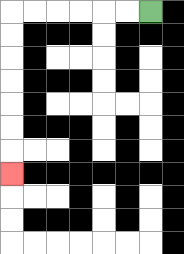{'start': '[6, 0]', 'end': '[0, 7]', 'path_directions': 'L,L,L,L,L,L,D,D,D,D,D,D,D', 'path_coordinates': '[[6, 0], [5, 0], [4, 0], [3, 0], [2, 0], [1, 0], [0, 0], [0, 1], [0, 2], [0, 3], [0, 4], [0, 5], [0, 6], [0, 7]]'}